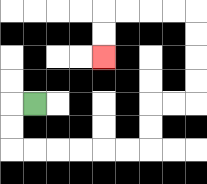{'start': '[1, 4]', 'end': '[4, 2]', 'path_directions': 'L,D,D,R,R,R,R,R,R,U,U,R,R,U,U,U,U,L,L,L,L,D,D', 'path_coordinates': '[[1, 4], [0, 4], [0, 5], [0, 6], [1, 6], [2, 6], [3, 6], [4, 6], [5, 6], [6, 6], [6, 5], [6, 4], [7, 4], [8, 4], [8, 3], [8, 2], [8, 1], [8, 0], [7, 0], [6, 0], [5, 0], [4, 0], [4, 1], [4, 2]]'}